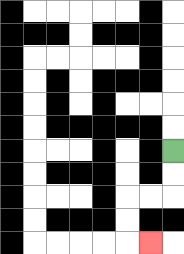{'start': '[7, 6]', 'end': '[6, 10]', 'path_directions': 'D,D,L,L,D,D,R', 'path_coordinates': '[[7, 6], [7, 7], [7, 8], [6, 8], [5, 8], [5, 9], [5, 10], [6, 10]]'}